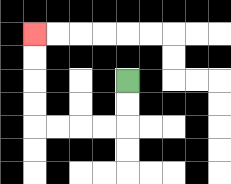{'start': '[5, 3]', 'end': '[1, 1]', 'path_directions': 'D,D,L,L,L,L,U,U,U,U', 'path_coordinates': '[[5, 3], [5, 4], [5, 5], [4, 5], [3, 5], [2, 5], [1, 5], [1, 4], [1, 3], [1, 2], [1, 1]]'}